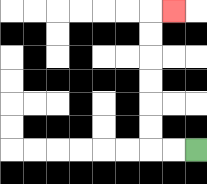{'start': '[8, 6]', 'end': '[7, 0]', 'path_directions': 'L,L,U,U,U,U,U,U,R', 'path_coordinates': '[[8, 6], [7, 6], [6, 6], [6, 5], [6, 4], [6, 3], [6, 2], [6, 1], [6, 0], [7, 0]]'}